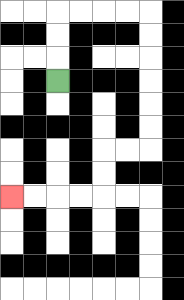{'start': '[2, 3]', 'end': '[0, 8]', 'path_directions': 'U,U,U,R,R,R,R,D,D,D,D,D,D,L,L,D,D,L,L,L,L', 'path_coordinates': '[[2, 3], [2, 2], [2, 1], [2, 0], [3, 0], [4, 0], [5, 0], [6, 0], [6, 1], [6, 2], [6, 3], [6, 4], [6, 5], [6, 6], [5, 6], [4, 6], [4, 7], [4, 8], [3, 8], [2, 8], [1, 8], [0, 8]]'}